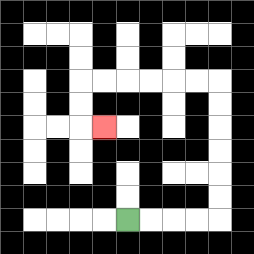{'start': '[5, 9]', 'end': '[4, 5]', 'path_directions': 'R,R,R,R,U,U,U,U,U,U,L,L,L,L,L,L,D,D,R', 'path_coordinates': '[[5, 9], [6, 9], [7, 9], [8, 9], [9, 9], [9, 8], [9, 7], [9, 6], [9, 5], [9, 4], [9, 3], [8, 3], [7, 3], [6, 3], [5, 3], [4, 3], [3, 3], [3, 4], [3, 5], [4, 5]]'}